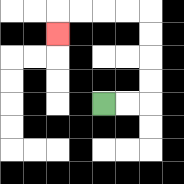{'start': '[4, 4]', 'end': '[2, 1]', 'path_directions': 'R,R,U,U,U,U,L,L,L,L,D', 'path_coordinates': '[[4, 4], [5, 4], [6, 4], [6, 3], [6, 2], [6, 1], [6, 0], [5, 0], [4, 0], [3, 0], [2, 0], [2, 1]]'}